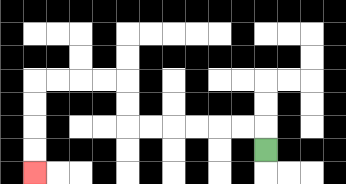{'start': '[11, 6]', 'end': '[1, 7]', 'path_directions': 'U,L,L,L,L,L,L,U,U,L,L,L,L,D,D,D,D', 'path_coordinates': '[[11, 6], [11, 5], [10, 5], [9, 5], [8, 5], [7, 5], [6, 5], [5, 5], [5, 4], [5, 3], [4, 3], [3, 3], [2, 3], [1, 3], [1, 4], [1, 5], [1, 6], [1, 7]]'}